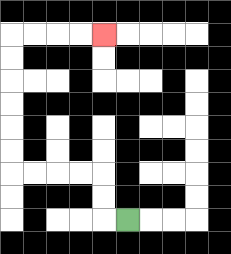{'start': '[5, 9]', 'end': '[4, 1]', 'path_directions': 'L,U,U,L,L,L,L,U,U,U,U,U,U,R,R,R,R', 'path_coordinates': '[[5, 9], [4, 9], [4, 8], [4, 7], [3, 7], [2, 7], [1, 7], [0, 7], [0, 6], [0, 5], [0, 4], [0, 3], [0, 2], [0, 1], [1, 1], [2, 1], [3, 1], [4, 1]]'}